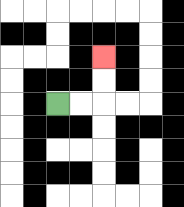{'start': '[2, 4]', 'end': '[4, 2]', 'path_directions': 'R,R,U,U', 'path_coordinates': '[[2, 4], [3, 4], [4, 4], [4, 3], [4, 2]]'}